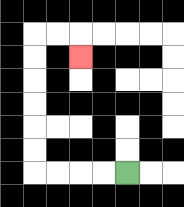{'start': '[5, 7]', 'end': '[3, 2]', 'path_directions': 'L,L,L,L,U,U,U,U,U,U,R,R,D', 'path_coordinates': '[[5, 7], [4, 7], [3, 7], [2, 7], [1, 7], [1, 6], [1, 5], [1, 4], [1, 3], [1, 2], [1, 1], [2, 1], [3, 1], [3, 2]]'}